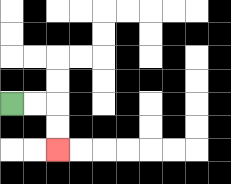{'start': '[0, 4]', 'end': '[2, 6]', 'path_directions': 'R,R,D,D', 'path_coordinates': '[[0, 4], [1, 4], [2, 4], [2, 5], [2, 6]]'}